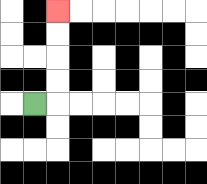{'start': '[1, 4]', 'end': '[2, 0]', 'path_directions': 'R,U,U,U,U', 'path_coordinates': '[[1, 4], [2, 4], [2, 3], [2, 2], [2, 1], [2, 0]]'}